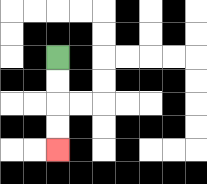{'start': '[2, 2]', 'end': '[2, 6]', 'path_directions': 'D,D,D,D', 'path_coordinates': '[[2, 2], [2, 3], [2, 4], [2, 5], [2, 6]]'}